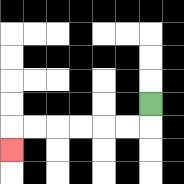{'start': '[6, 4]', 'end': '[0, 6]', 'path_directions': 'D,L,L,L,L,L,L,D', 'path_coordinates': '[[6, 4], [6, 5], [5, 5], [4, 5], [3, 5], [2, 5], [1, 5], [0, 5], [0, 6]]'}